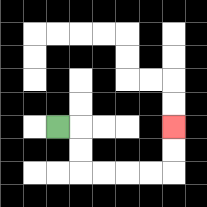{'start': '[2, 5]', 'end': '[7, 5]', 'path_directions': 'R,D,D,R,R,R,R,U,U', 'path_coordinates': '[[2, 5], [3, 5], [3, 6], [3, 7], [4, 7], [5, 7], [6, 7], [7, 7], [7, 6], [7, 5]]'}